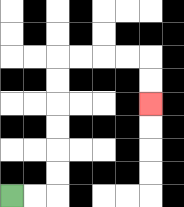{'start': '[0, 8]', 'end': '[6, 4]', 'path_directions': 'R,R,U,U,U,U,U,U,R,R,R,R,D,D', 'path_coordinates': '[[0, 8], [1, 8], [2, 8], [2, 7], [2, 6], [2, 5], [2, 4], [2, 3], [2, 2], [3, 2], [4, 2], [5, 2], [6, 2], [6, 3], [6, 4]]'}